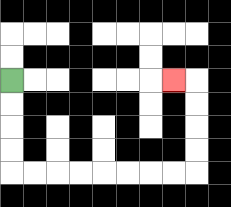{'start': '[0, 3]', 'end': '[7, 3]', 'path_directions': 'D,D,D,D,R,R,R,R,R,R,R,R,U,U,U,U,L', 'path_coordinates': '[[0, 3], [0, 4], [0, 5], [0, 6], [0, 7], [1, 7], [2, 7], [3, 7], [4, 7], [5, 7], [6, 7], [7, 7], [8, 7], [8, 6], [8, 5], [8, 4], [8, 3], [7, 3]]'}